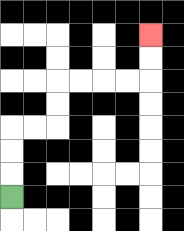{'start': '[0, 8]', 'end': '[6, 1]', 'path_directions': 'U,U,U,R,R,U,U,R,R,R,R,U,U', 'path_coordinates': '[[0, 8], [0, 7], [0, 6], [0, 5], [1, 5], [2, 5], [2, 4], [2, 3], [3, 3], [4, 3], [5, 3], [6, 3], [6, 2], [6, 1]]'}